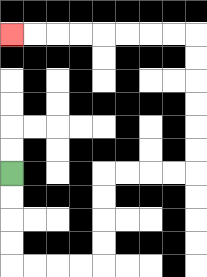{'start': '[0, 7]', 'end': '[0, 1]', 'path_directions': 'D,D,D,D,R,R,R,R,U,U,U,U,R,R,R,R,U,U,U,U,U,U,L,L,L,L,L,L,L,L', 'path_coordinates': '[[0, 7], [0, 8], [0, 9], [0, 10], [0, 11], [1, 11], [2, 11], [3, 11], [4, 11], [4, 10], [4, 9], [4, 8], [4, 7], [5, 7], [6, 7], [7, 7], [8, 7], [8, 6], [8, 5], [8, 4], [8, 3], [8, 2], [8, 1], [7, 1], [6, 1], [5, 1], [4, 1], [3, 1], [2, 1], [1, 1], [0, 1]]'}